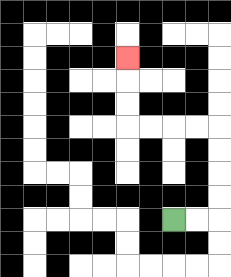{'start': '[7, 9]', 'end': '[5, 2]', 'path_directions': 'R,R,U,U,U,U,L,L,L,L,U,U,U', 'path_coordinates': '[[7, 9], [8, 9], [9, 9], [9, 8], [9, 7], [9, 6], [9, 5], [8, 5], [7, 5], [6, 5], [5, 5], [5, 4], [5, 3], [5, 2]]'}